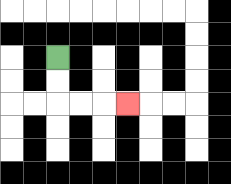{'start': '[2, 2]', 'end': '[5, 4]', 'path_directions': 'D,D,R,R,R', 'path_coordinates': '[[2, 2], [2, 3], [2, 4], [3, 4], [4, 4], [5, 4]]'}